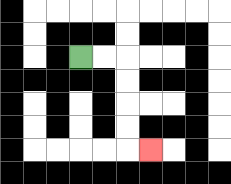{'start': '[3, 2]', 'end': '[6, 6]', 'path_directions': 'R,R,D,D,D,D,R', 'path_coordinates': '[[3, 2], [4, 2], [5, 2], [5, 3], [5, 4], [5, 5], [5, 6], [6, 6]]'}